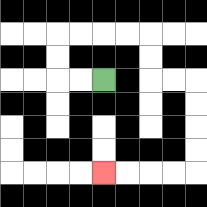{'start': '[4, 3]', 'end': '[4, 7]', 'path_directions': 'L,L,U,U,R,R,R,R,D,D,R,R,D,D,D,D,L,L,L,L', 'path_coordinates': '[[4, 3], [3, 3], [2, 3], [2, 2], [2, 1], [3, 1], [4, 1], [5, 1], [6, 1], [6, 2], [6, 3], [7, 3], [8, 3], [8, 4], [8, 5], [8, 6], [8, 7], [7, 7], [6, 7], [5, 7], [4, 7]]'}